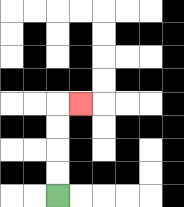{'start': '[2, 8]', 'end': '[3, 4]', 'path_directions': 'U,U,U,U,R', 'path_coordinates': '[[2, 8], [2, 7], [2, 6], [2, 5], [2, 4], [3, 4]]'}